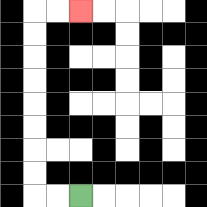{'start': '[3, 8]', 'end': '[3, 0]', 'path_directions': 'L,L,U,U,U,U,U,U,U,U,R,R', 'path_coordinates': '[[3, 8], [2, 8], [1, 8], [1, 7], [1, 6], [1, 5], [1, 4], [1, 3], [1, 2], [1, 1], [1, 0], [2, 0], [3, 0]]'}